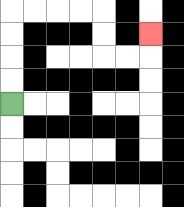{'start': '[0, 4]', 'end': '[6, 1]', 'path_directions': 'U,U,U,U,R,R,R,R,D,D,R,R,U', 'path_coordinates': '[[0, 4], [0, 3], [0, 2], [0, 1], [0, 0], [1, 0], [2, 0], [3, 0], [4, 0], [4, 1], [4, 2], [5, 2], [6, 2], [6, 1]]'}